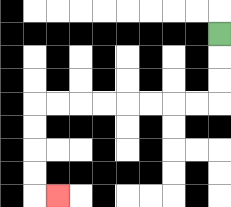{'start': '[9, 1]', 'end': '[2, 8]', 'path_directions': 'D,D,D,L,L,L,L,L,L,L,L,D,D,D,D,R', 'path_coordinates': '[[9, 1], [9, 2], [9, 3], [9, 4], [8, 4], [7, 4], [6, 4], [5, 4], [4, 4], [3, 4], [2, 4], [1, 4], [1, 5], [1, 6], [1, 7], [1, 8], [2, 8]]'}